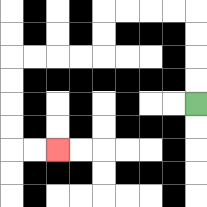{'start': '[8, 4]', 'end': '[2, 6]', 'path_directions': 'U,U,U,U,L,L,L,L,D,D,L,L,L,L,D,D,D,D,R,R', 'path_coordinates': '[[8, 4], [8, 3], [8, 2], [8, 1], [8, 0], [7, 0], [6, 0], [5, 0], [4, 0], [4, 1], [4, 2], [3, 2], [2, 2], [1, 2], [0, 2], [0, 3], [0, 4], [0, 5], [0, 6], [1, 6], [2, 6]]'}